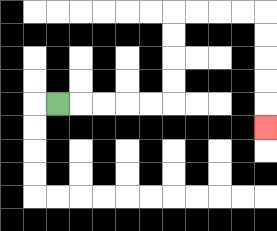{'start': '[2, 4]', 'end': '[11, 5]', 'path_directions': 'R,R,R,R,R,U,U,U,U,R,R,R,R,D,D,D,D,D', 'path_coordinates': '[[2, 4], [3, 4], [4, 4], [5, 4], [6, 4], [7, 4], [7, 3], [7, 2], [7, 1], [7, 0], [8, 0], [9, 0], [10, 0], [11, 0], [11, 1], [11, 2], [11, 3], [11, 4], [11, 5]]'}